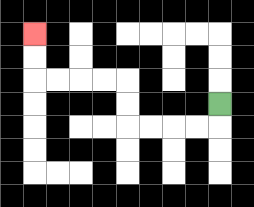{'start': '[9, 4]', 'end': '[1, 1]', 'path_directions': 'D,L,L,L,L,U,U,L,L,L,L,U,U', 'path_coordinates': '[[9, 4], [9, 5], [8, 5], [7, 5], [6, 5], [5, 5], [5, 4], [5, 3], [4, 3], [3, 3], [2, 3], [1, 3], [1, 2], [1, 1]]'}